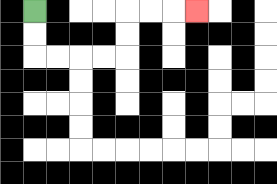{'start': '[1, 0]', 'end': '[8, 0]', 'path_directions': 'D,D,R,R,R,R,U,U,R,R,R', 'path_coordinates': '[[1, 0], [1, 1], [1, 2], [2, 2], [3, 2], [4, 2], [5, 2], [5, 1], [5, 0], [6, 0], [7, 0], [8, 0]]'}